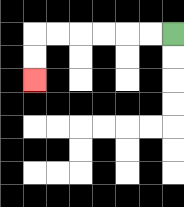{'start': '[7, 1]', 'end': '[1, 3]', 'path_directions': 'L,L,L,L,L,L,D,D', 'path_coordinates': '[[7, 1], [6, 1], [5, 1], [4, 1], [3, 1], [2, 1], [1, 1], [1, 2], [1, 3]]'}